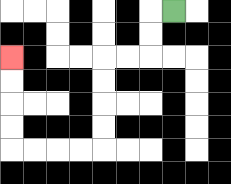{'start': '[7, 0]', 'end': '[0, 2]', 'path_directions': 'L,D,D,L,L,D,D,D,D,L,L,L,L,U,U,U,U', 'path_coordinates': '[[7, 0], [6, 0], [6, 1], [6, 2], [5, 2], [4, 2], [4, 3], [4, 4], [4, 5], [4, 6], [3, 6], [2, 6], [1, 6], [0, 6], [0, 5], [0, 4], [0, 3], [0, 2]]'}